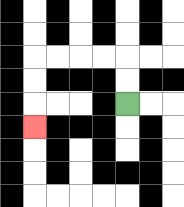{'start': '[5, 4]', 'end': '[1, 5]', 'path_directions': 'U,U,L,L,L,L,D,D,D', 'path_coordinates': '[[5, 4], [5, 3], [5, 2], [4, 2], [3, 2], [2, 2], [1, 2], [1, 3], [1, 4], [1, 5]]'}